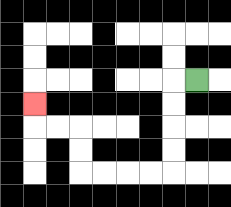{'start': '[8, 3]', 'end': '[1, 4]', 'path_directions': 'L,D,D,D,D,L,L,L,L,U,U,L,L,U', 'path_coordinates': '[[8, 3], [7, 3], [7, 4], [7, 5], [7, 6], [7, 7], [6, 7], [5, 7], [4, 7], [3, 7], [3, 6], [3, 5], [2, 5], [1, 5], [1, 4]]'}